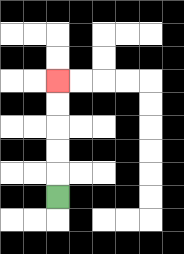{'start': '[2, 8]', 'end': '[2, 3]', 'path_directions': 'U,U,U,U,U', 'path_coordinates': '[[2, 8], [2, 7], [2, 6], [2, 5], [2, 4], [2, 3]]'}